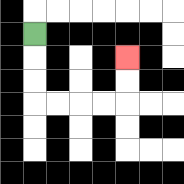{'start': '[1, 1]', 'end': '[5, 2]', 'path_directions': 'D,D,D,R,R,R,R,U,U', 'path_coordinates': '[[1, 1], [1, 2], [1, 3], [1, 4], [2, 4], [3, 4], [4, 4], [5, 4], [5, 3], [5, 2]]'}